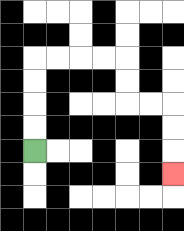{'start': '[1, 6]', 'end': '[7, 7]', 'path_directions': 'U,U,U,U,R,R,R,R,D,D,R,R,D,D,D', 'path_coordinates': '[[1, 6], [1, 5], [1, 4], [1, 3], [1, 2], [2, 2], [3, 2], [4, 2], [5, 2], [5, 3], [5, 4], [6, 4], [7, 4], [7, 5], [7, 6], [7, 7]]'}